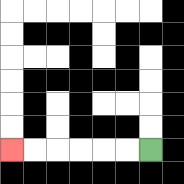{'start': '[6, 6]', 'end': '[0, 6]', 'path_directions': 'L,L,L,L,L,L', 'path_coordinates': '[[6, 6], [5, 6], [4, 6], [3, 6], [2, 6], [1, 6], [0, 6]]'}